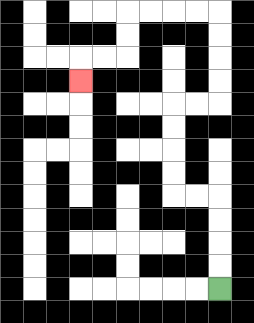{'start': '[9, 12]', 'end': '[3, 3]', 'path_directions': 'U,U,U,U,L,L,U,U,U,U,R,R,U,U,U,U,L,L,L,L,D,D,L,L,D', 'path_coordinates': '[[9, 12], [9, 11], [9, 10], [9, 9], [9, 8], [8, 8], [7, 8], [7, 7], [7, 6], [7, 5], [7, 4], [8, 4], [9, 4], [9, 3], [9, 2], [9, 1], [9, 0], [8, 0], [7, 0], [6, 0], [5, 0], [5, 1], [5, 2], [4, 2], [3, 2], [3, 3]]'}